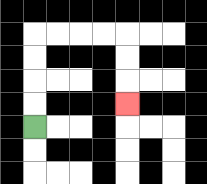{'start': '[1, 5]', 'end': '[5, 4]', 'path_directions': 'U,U,U,U,R,R,R,R,D,D,D', 'path_coordinates': '[[1, 5], [1, 4], [1, 3], [1, 2], [1, 1], [2, 1], [3, 1], [4, 1], [5, 1], [5, 2], [5, 3], [5, 4]]'}